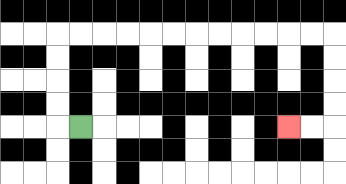{'start': '[3, 5]', 'end': '[12, 5]', 'path_directions': 'L,U,U,U,U,R,R,R,R,R,R,R,R,R,R,R,R,D,D,D,D,L,L', 'path_coordinates': '[[3, 5], [2, 5], [2, 4], [2, 3], [2, 2], [2, 1], [3, 1], [4, 1], [5, 1], [6, 1], [7, 1], [8, 1], [9, 1], [10, 1], [11, 1], [12, 1], [13, 1], [14, 1], [14, 2], [14, 3], [14, 4], [14, 5], [13, 5], [12, 5]]'}